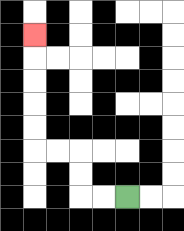{'start': '[5, 8]', 'end': '[1, 1]', 'path_directions': 'L,L,U,U,L,L,U,U,U,U,U', 'path_coordinates': '[[5, 8], [4, 8], [3, 8], [3, 7], [3, 6], [2, 6], [1, 6], [1, 5], [1, 4], [1, 3], [1, 2], [1, 1]]'}